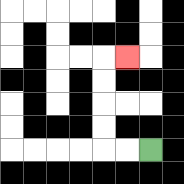{'start': '[6, 6]', 'end': '[5, 2]', 'path_directions': 'L,L,U,U,U,U,R', 'path_coordinates': '[[6, 6], [5, 6], [4, 6], [4, 5], [4, 4], [4, 3], [4, 2], [5, 2]]'}